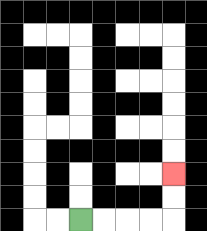{'start': '[3, 9]', 'end': '[7, 7]', 'path_directions': 'R,R,R,R,U,U', 'path_coordinates': '[[3, 9], [4, 9], [5, 9], [6, 9], [7, 9], [7, 8], [7, 7]]'}